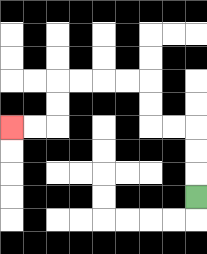{'start': '[8, 8]', 'end': '[0, 5]', 'path_directions': 'U,U,U,L,L,U,U,L,L,L,L,D,D,L,L', 'path_coordinates': '[[8, 8], [8, 7], [8, 6], [8, 5], [7, 5], [6, 5], [6, 4], [6, 3], [5, 3], [4, 3], [3, 3], [2, 3], [2, 4], [2, 5], [1, 5], [0, 5]]'}